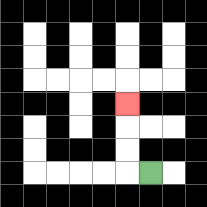{'start': '[6, 7]', 'end': '[5, 4]', 'path_directions': 'L,U,U,U', 'path_coordinates': '[[6, 7], [5, 7], [5, 6], [5, 5], [5, 4]]'}